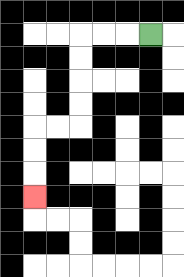{'start': '[6, 1]', 'end': '[1, 8]', 'path_directions': 'L,L,L,D,D,D,D,L,L,D,D,D', 'path_coordinates': '[[6, 1], [5, 1], [4, 1], [3, 1], [3, 2], [3, 3], [3, 4], [3, 5], [2, 5], [1, 5], [1, 6], [1, 7], [1, 8]]'}